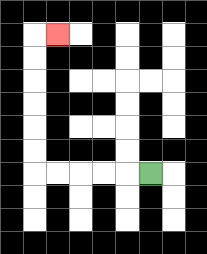{'start': '[6, 7]', 'end': '[2, 1]', 'path_directions': 'L,L,L,L,L,U,U,U,U,U,U,R', 'path_coordinates': '[[6, 7], [5, 7], [4, 7], [3, 7], [2, 7], [1, 7], [1, 6], [1, 5], [1, 4], [1, 3], [1, 2], [1, 1], [2, 1]]'}